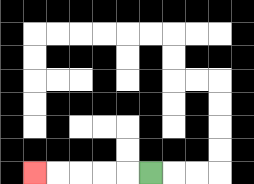{'start': '[6, 7]', 'end': '[1, 7]', 'path_directions': 'L,L,L,L,L', 'path_coordinates': '[[6, 7], [5, 7], [4, 7], [3, 7], [2, 7], [1, 7]]'}